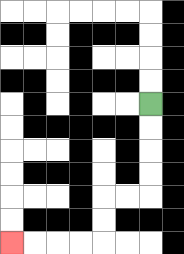{'start': '[6, 4]', 'end': '[0, 10]', 'path_directions': 'D,D,D,D,L,L,D,D,L,L,L,L', 'path_coordinates': '[[6, 4], [6, 5], [6, 6], [6, 7], [6, 8], [5, 8], [4, 8], [4, 9], [4, 10], [3, 10], [2, 10], [1, 10], [0, 10]]'}